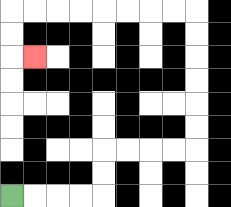{'start': '[0, 8]', 'end': '[1, 2]', 'path_directions': 'R,R,R,R,U,U,R,R,R,R,U,U,U,U,U,U,L,L,L,L,L,L,L,L,D,D,R', 'path_coordinates': '[[0, 8], [1, 8], [2, 8], [3, 8], [4, 8], [4, 7], [4, 6], [5, 6], [6, 6], [7, 6], [8, 6], [8, 5], [8, 4], [8, 3], [8, 2], [8, 1], [8, 0], [7, 0], [6, 0], [5, 0], [4, 0], [3, 0], [2, 0], [1, 0], [0, 0], [0, 1], [0, 2], [1, 2]]'}